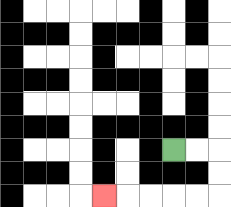{'start': '[7, 6]', 'end': '[4, 8]', 'path_directions': 'R,R,D,D,L,L,L,L,L', 'path_coordinates': '[[7, 6], [8, 6], [9, 6], [9, 7], [9, 8], [8, 8], [7, 8], [6, 8], [5, 8], [4, 8]]'}